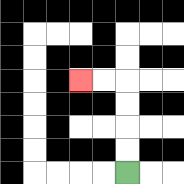{'start': '[5, 7]', 'end': '[3, 3]', 'path_directions': 'U,U,U,U,L,L', 'path_coordinates': '[[5, 7], [5, 6], [5, 5], [5, 4], [5, 3], [4, 3], [3, 3]]'}